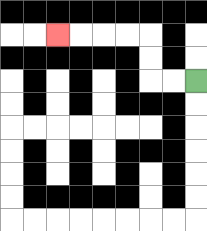{'start': '[8, 3]', 'end': '[2, 1]', 'path_directions': 'L,L,U,U,L,L,L,L', 'path_coordinates': '[[8, 3], [7, 3], [6, 3], [6, 2], [6, 1], [5, 1], [4, 1], [3, 1], [2, 1]]'}